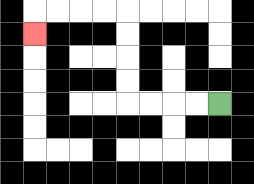{'start': '[9, 4]', 'end': '[1, 1]', 'path_directions': 'L,L,L,L,U,U,U,U,L,L,L,L,D', 'path_coordinates': '[[9, 4], [8, 4], [7, 4], [6, 4], [5, 4], [5, 3], [5, 2], [5, 1], [5, 0], [4, 0], [3, 0], [2, 0], [1, 0], [1, 1]]'}